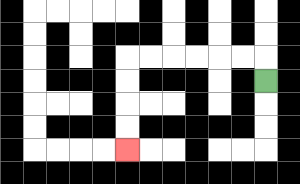{'start': '[11, 3]', 'end': '[5, 6]', 'path_directions': 'U,L,L,L,L,L,L,D,D,D,D', 'path_coordinates': '[[11, 3], [11, 2], [10, 2], [9, 2], [8, 2], [7, 2], [6, 2], [5, 2], [5, 3], [5, 4], [5, 5], [5, 6]]'}